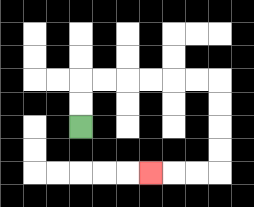{'start': '[3, 5]', 'end': '[6, 7]', 'path_directions': 'U,U,R,R,R,R,R,R,D,D,D,D,L,L,L', 'path_coordinates': '[[3, 5], [3, 4], [3, 3], [4, 3], [5, 3], [6, 3], [7, 3], [8, 3], [9, 3], [9, 4], [9, 5], [9, 6], [9, 7], [8, 7], [7, 7], [6, 7]]'}